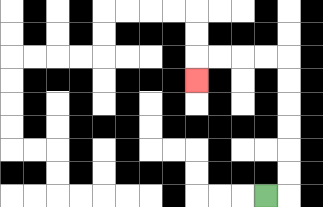{'start': '[11, 8]', 'end': '[8, 3]', 'path_directions': 'R,U,U,U,U,U,U,L,L,L,L,D', 'path_coordinates': '[[11, 8], [12, 8], [12, 7], [12, 6], [12, 5], [12, 4], [12, 3], [12, 2], [11, 2], [10, 2], [9, 2], [8, 2], [8, 3]]'}